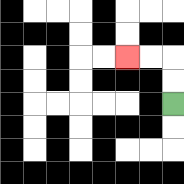{'start': '[7, 4]', 'end': '[5, 2]', 'path_directions': 'U,U,L,L', 'path_coordinates': '[[7, 4], [7, 3], [7, 2], [6, 2], [5, 2]]'}